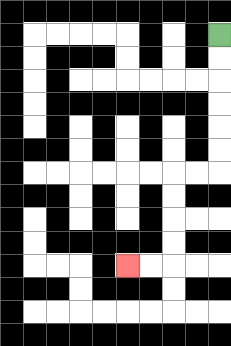{'start': '[9, 1]', 'end': '[5, 11]', 'path_directions': 'D,D,D,D,D,D,L,L,D,D,D,D,L,L', 'path_coordinates': '[[9, 1], [9, 2], [9, 3], [9, 4], [9, 5], [9, 6], [9, 7], [8, 7], [7, 7], [7, 8], [7, 9], [7, 10], [7, 11], [6, 11], [5, 11]]'}